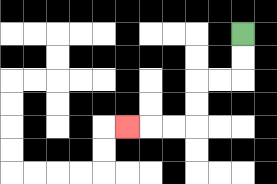{'start': '[10, 1]', 'end': '[5, 5]', 'path_directions': 'D,D,L,L,D,D,L,L,L', 'path_coordinates': '[[10, 1], [10, 2], [10, 3], [9, 3], [8, 3], [8, 4], [8, 5], [7, 5], [6, 5], [5, 5]]'}